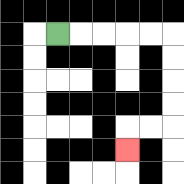{'start': '[2, 1]', 'end': '[5, 6]', 'path_directions': 'R,R,R,R,R,D,D,D,D,L,L,D', 'path_coordinates': '[[2, 1], [3, 1], [4, 1], [5, 1], [6, 1], [7, 1], [7, 2], [7, 3], [7, 4], [7, 5], [6, 5], [5, 5], [5, 6]]'}